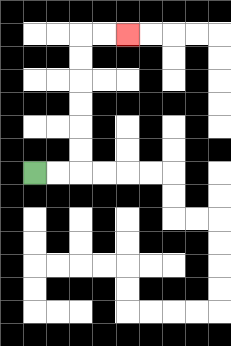{'start': '[1, 7]', 'end': '[5, 1]', 'path_directions': 'R,R,U,U,U,U,U,U,R,R', 'path_coordinates': '[[1, 7], [2, 7], [3, 7], [3, 6], [3, 5], [3, 4], [3, 3], [3, 2], [3, 1], [4, 1], [5, 1]]'}